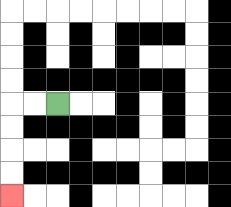{'start': '[2, 4]', 'end': '[0, 8]', 'path_directions': 'L,L,D,D,D,D', 'path_coordinates': '[[2, 4], [1, 4], [0, 4], [0, 5], [0, 6], [0, 7], [0, 8]]'}